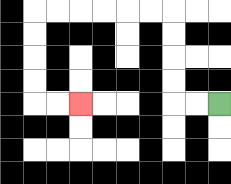{'start': '[9, 4]', 'end': '[3, 4]', 'path_directions': 'L,L,U,U,U,U,L,L,L,L,L,L,D,D,D,D,R,R', 'path_coordinates': '[[9, 4], [8, 4], [7, 4], [7, 3], [7, 2], [7, 1], [7, 0], [6, 0], [5, 0], [4, 0], [3, 0], [2, 0], [1, 0], [1, 1], [1, 2], [1, 3], [1, 4], [2, 4], [3, 4]]'}